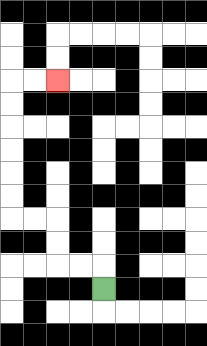{'start': '[4, 12]', 'end': '[2, 3]', 'path_directions': 'U,L,L,U,U,L,L,U,U,U,U,U,U,R,R', 'path_coordinates': '[[4, 12], [4, 11], [3, 11], [2, 11], [2, 10], [2, 9], [1, 9], [0, 9], [0, 8], [0, 7], [0, 6], [0, 5], [0, 4], [0, 3], [1, 3], [2, 3]]'}